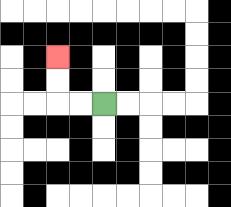{'start': '[4, 4]', 'end': '[2, 2]', 'path_directions': 'L,L,U,U', 'path_coordinates': '[[4, 4], [3, 4], [2, 4], [2, 3], [2, 2]]'}